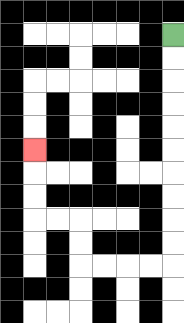{'start': '[7, 1]', 'end': '[1, 6]', 'path_directions': 'D,D,D,D,D,D,D,D,D,D,L,L,L,L,U,U,L,L,U,U,U', 'path_coordinates': '[[7, 1], [7, 2], [7, 3], [7, 4], [7, 5], [7, 6], [7, 7], [7, 8], [7, 9], [7, 10], [7, 11], [6, 11], [5, 11], [4, 11], [3, 11], [3, 10], [3, 9], [2, 9], [1, 9], [1, 8], [1, 7], [1, 6]]'}